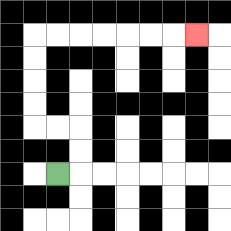{'start': '[2, 7]', 'end': '[8, 1]', 'path_directions': 'R,U,U,L,L,U,U,U,U,R,R,R,R,R,R,R', 'path_coordinates': '[[2, 7], [3, 7], [3, 6], [3, 5], [2, 5], [1, 5], [1, 4], [1, 3], [1, 2], [1, 1], [2, 1], [3, 1], [4, 1], [5, 1], [6, 1], [7, 1], [8, 1]]'}